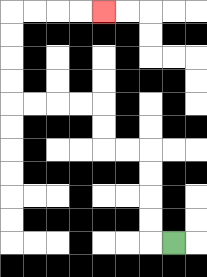{'start': '[7, 10]', 'end': '[4, 0]', 'path_directions': 'L,U,U,U,U,L,L,U,U,L,L,L,L,U,U,U,U,R,R,R,R', 'path_coordinates': '[[7, 10], [6, 10], [6, 9], [6, 8], [6, 7], [6, 6], [5, 6], [4, 6], [4, 5], [4, 4], [3, 4], [2, 4], [1, 4], [0, 4], [0, 3], [0, 2], [0, 1], [0, 0], [1, 0], [2, 0], [3, 0], [4, 0]]'}